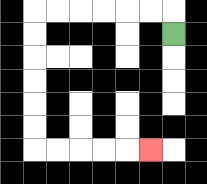{'start': '[7, 1]', 'end': '[6, 6]', 'path_directions': 'U,L,L,L,L,L,L,D,D,D,D,D,D,R,R,R,R,R', 'path_coordinates': '[[7, 1], [7, 0], [6, 0], [5, 0], [4, 0], [3, 0], [2, 0], [1, 0], [1, 1], [1, 2], [1, 3], [1, 4], [1, 5], [1, 6], [2, 6], [3, 6], [4, 6], [5, 6], [6, 6]]'}